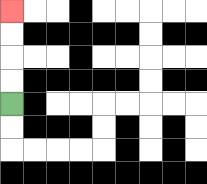{'start': '[0, 4]', 'end': '[0, 0]', 'path_directions': 'U,U,U,U', 'path_coordinates': '[[0, 4], [0, 3], [0, 2], [0, 1], [0, 0]]'}